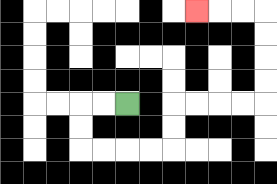{'start': '[5, 4]', 'end': '[8, 0]', 'path_directions': 'L,L,D,D,R,R,R,R,U,U,R,R,R,R,U,U,U,U,L,L,L', 'path_coordinates': '[[5, 4], [4, 4], [3, 4], [3, 5], [3, 6], [4, 6], [5, 6], [6, 6], [7, 6], [7, 5], [7, 4], [8, 4], [9, 4], [10, 4], [11, 4], [11, 3], [11, 2], [11, 1], [11, 0], [10, 0], [9, 0], [8, 0]]'}